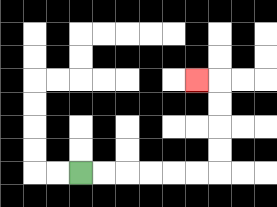{'start': '[3, 7]', 'end': '[8, 3]', 'path_directions': 'R,R,R,R,R,R,U,U,U,U,L', 'path_coordinates': '[[3, 7], [4, 7], [5, 7], [6, 7], [7, 7], [8, 7], [9, 7], [9, 6], [9, 5], [9, 4], [9, 3], [8, 3]]'}